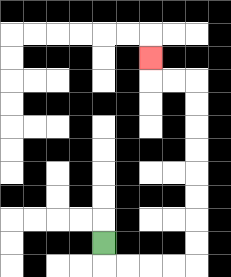{'start': '[4, 10]', 'end': '[6, 2]', 'path_directions': 'D,R,R,R,R,U,U,U,U,U,U,U,U,L,L,U', 'path_coordinates': '[[4, 10], [4, 11], [5, 11], [6, 11], [7, 11], [8, 11], [8, 10], [8, 9], [8, 8], [8, 7], [8, 6], [8, 5], [8, 4], [8, 3], [7, 3], [6, 3], [6, 2]]'}